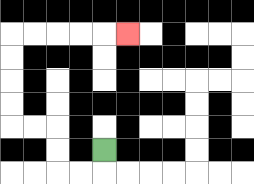{'start': '[4, 6]', 'end': '[5, 1]', 'path_directions': 'D,L,L,U,U,L,L,U,U,U,U,R,R,R,R,R', 'path_coordinates': '[[4, 6], [4, 7], [3, 7], [2, 7], [2, 6], [2, 5], [1, 5], [0, 5], [0, 4], [0, 3], [0, 2], [0, 1], [1, 1], [2, 1], [3, 1], [4, 1], [5, 1]]'}